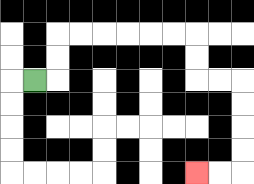{'start': '[1, 3]', 'end': '[8, 7]', 'path_directions': 'R,U,U,R,R,R,R,R,R,D,D,R,R,D,D,D,D,L,L', 'path_coordinates': '[[1, 3], [2, 3], [2, 2], [2, 1], [3, 1], [4, 1], [5, 1], [6, 1], [7, 1], [8, 1], [8, 2], [8, 3], [9, 3], [10, 3], [10, 4], [10, 5], [10, 6], [10, 7], [9, 7], [8, 7]]'}